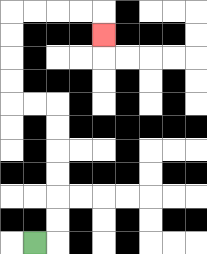{'start': '[1, 10]', 'end': '[4, 1]', 'path_directions': 'R,U,U,U,U,U,U,L,L,U,U,U,U,R,R,R,R,D', 'path_coordinates': '[[1, 10], [2, 10], [2, 9], [2, 8], [2, 7], [2, 6], [2, 5], [2, 4], [1, 4], [0, 4], [0, 3], [0, 2], [0, 1], [0, 0], [1, 0], [2, 0], [3, 0], [4, 0], [4, 1]]'}